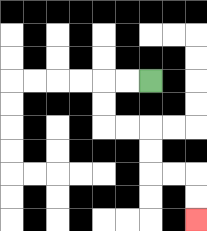{'start': '[6, 3]', 'end': '[8, 9]', 'path_directions': 'L,L,D,D,R,R,D,D,R,R,D,D', 'path_coordinates': '[[6, 3], [5, 3], [4, 3], [4, 4], [4, 5], [5, 5], [6, 5], [6, 6], [6, 7], [7, 7], [8, 7], [8, 8], [8, 9]]'}